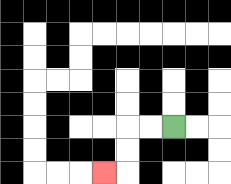{'start': '[7, 5]', 'end': '[4, 7]', 'path_directions': 'L,L,D,D,L', 'path_coordinates': '[[7, 5], [6, 5], [5, 5], [5, 6], [5, 7], [4, 7]]'}